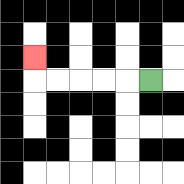{'start': '[6, 3]', 'end': '[1, 2]', 'path_directions': 'L,L,L,L,L,U', 'path_coordinates': '[[6, 3], [5, 3], [4, 3], [3, 3], [2, 3], [1, 3], [1, 2]]'}